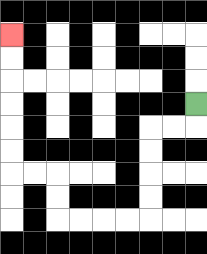{'start': '[8, 4]', 'end': '[0, 1]', 'path_directions': 'D,L,L,D,D,D,D,L,L,L,L,U,U,L,L,U,U,U,U,U,U', 'path_coordinates': '[[8, 4], [8, 5], [7, 5], [6, 5], [6, 6], [6, 7], [6, 8], [6, 9], [5, 9], [4, 9], [3, 9], [2, 9], [2, 8], [2, 7], [1, 7], [0, 7], [0, 6], [0, 5], [0, 4], [0, 3], [0, 2], [0, 1]]'}